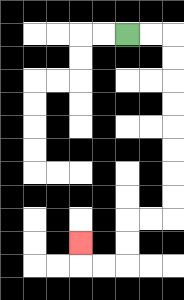{'start': '[5, 1]', 'end': '[3, 10]', 'path_directions': 'R,R,D,D,D,D,D,D,D,D,L,L,D,D,L,L,U', 'path_coordinates': '[[5, 1], [6, 1], [7, 1], [7, 2], [7, 3], [7, 4], [7, 5], [7, 6], [7, 7], [7, 8], [7, 9], [6, 9], [5, 9], [5, 10], [5, 11], [4, 11], [3, 11], [3, 10]]'}